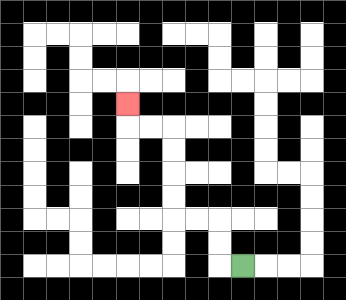{'start': '[10, 11]', 'end': '[5, 4]', 'path_directions': 'L,U,U,L,L,U,U,U,U,L,L,U', 'path_coordinates': '[[10, 11], [9, 11], [9, 10], [9, 9], [8, 9], [7, 9], [7, 8], [7, 7], [7, 6], [7, 5], [6, 5], [5, 5], [5, 4]]'}